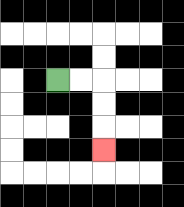{'start': '[2, 3]', 'end': '[4, 6]', 'path_directions': 'R,R,D,D,D', 'path_coordinates': '[[2, 3], [3, 3], [4, 3], [4, 4], [4, 5], [4, 6]]'}